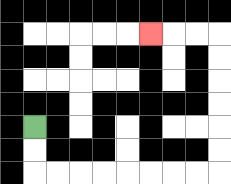{'start': '[1, 5]', 'end': '[6, 1]', 'path_directions': 'D,D,R,R,R,R,R,R,R,R,U,U,U,U,U,U,L,L,L', 'path_coordinates': '[[1, 5], [1, 6], [1, 7], [2, 7], [3, 7], [4, 7], [5, 7], [6, 7], [7, 7], [8, 7], [9, 7], [9, 6], [9, 5], [9, 4], [9, 3], [9, 2], [9, 1], [8, 1], [7, 1], [6, 1]]'}